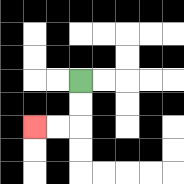{'start': '[3, 3]', 'end': '[1, 5]', 'path_directions': 'D,D,L,L', 'path_coordinates': '[[3, 3], [3, 4], [3, 5], [2, 5], [1, 5]]'}